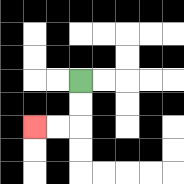{'start': '[3, 3]', 'end': '[1, 5]', 'path_directions': 'D,D,L,L', 'path_coordinates': '[[3, 3], [3, 4], [3, 5], [2, 5], [1, 5]]'}